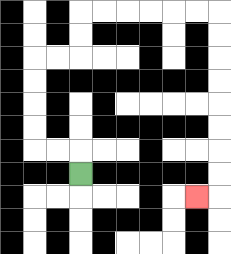{'start': '[3, 7]', 'end': '[8, 8]', 'path_directions': 'U,L,L,U,U,U,U,R,R,U,U,R,R,R,R,R,R,D,D,D,D,D,D,D,D,L', 'path_coordinates': '[[3, 7], [3, 6], [2, 6], [1, 6], [1, 5], [1, 4], [1, 3], [1, 2], [2, 2], [3, 2], [3, 1], [3, 0], [4, 0], [5, 0], [6, 0], [7, 0], [8, 0], [9, 0], [9, 1], [9, 2], [9, 3], [9, 4], [9, 5], [9, 6], [9, 7], [9, 8], [8, 8]]'}